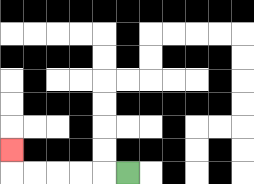{'start': '[5, 7]', 'end': '[0, 6]', 'path_directions': 'L,L,L,L,L,U', 'path_coordinates': '[[5, 7], [4, 7], [3, 7], [2, 7], [1, 7], [0, 7], [0, 6]]'}